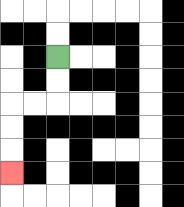{'start': '[2, 2]', 'end': '[0, 7]', 'path_directions': 'D,D,L,L,D,D,D', 'path_coordinates': '[[2, 2], [2, 3], [2, 4], [1, 4], [0, 4], [0, 5], [0, 6], [0, 7]]'}